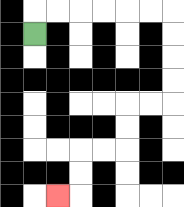{'start': '[1, 1]', 'end': '[2, 8]', 'path_directions': 'U,R,R,R,R,R,R,D,D,D,D,L,L,D,D,L,L,D,D,L', 'path_coordinates': '[[1, 1], [1, 0], [2, 0], [3, 0], [4, 0], [5, 0], [6, 0], [7, 0], [7, 1], [7, 2], [7, 3], [7, 4], [6, 4], [5, 4], [5, 5], [5, 6], [4, 6], [3, 6], [3, 7], [3, 8], [2, 8]]'}